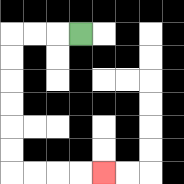{'start': '[3, 1]', 'end': '[4, 7]', 'path_directions': 'L,L,L,D,D,D,D,D,D,R,R,R,R', 'path_coordinates': '[[3, 1], [2, 1], [1, 1], [0, 1], [0, 2], [0, 3], [0, 4], [0, 5], [0, 6], [0, 7], [1, 7], [2, 7], [3, 7], [4, 7]]'}